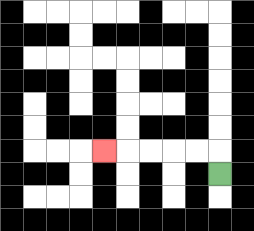{'start': '[9, 7]', 'end': '[4, 6]', 'path_directions': 'U,L,L,L,L,L', 'path_coordinates': '[[9, 7], [9, 6], [8, 6], [7, 6], [6, 6], [5, 6], [4, 6]]'}